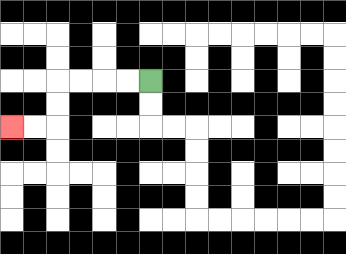{'start': '[6, 3]', 'end': '[0, 5]', 'path_directions': 'L,L,L,L,D,D,L,L', 'path_coordinates': '[[6, 3], [5, 3], [4, 3], [3, 3], [2, 3], [2, 4], [2, 5], [1, 5], [0, 5]]'}